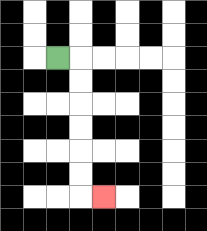{'start': '[2, 2]', 'end': '[4, 8]', 'path_directions': 'R,D,D,D,D,D,D,R', 'path_coordinates': '[[2, 2], [3, 2], [3, 3], [3, 4], [3, 5], [3, 6], [3, 7], [3, 8], [4, 8]]'}